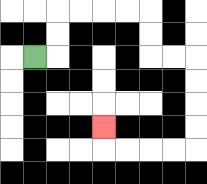{'start': '[1, 2]', 'end': '[4, 5]', 'path_directions': 'R,U,U,R,R,R,R,D,D,R,R,D,D,D,D,L,L,L,L,U', 'path_coordinates': '[[1, 2], [2, 2], [2, 1], [2, 0], [3, 0], [4, 0], [5, 0], [6, 0], [6, 1], [6, 2], [7, 2], [8, 2], [8, 3], [8, 4], [8, 5], [8, 6], [7, 6], [6, 6], [5, 6], [4, 6], [4, 5]]'}